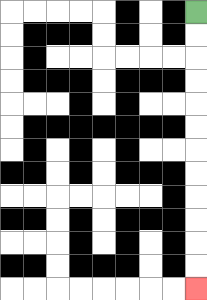{'start': '[8, 0]', 'end': '[8, 12]', 'path_directions': 'D,D,D,D,D,D,D,D,D,D,D,D', 'path_coordinates': '[[8, 0], [8, 1], [8, 2], [8, 3], [8, 4], [8, 5], [8, 6], [8, 7], [8, 8], [8, 9], [8, 10], [8, 11], [8, 12]]'}